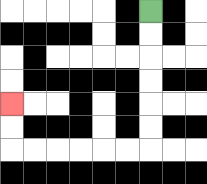{'start': '[6, 0]', 'end': '[0, 4]', 'path_directions': 'D,D,D,D,D,D,L,L,L,L,L,L,U,U', 'path_coordinates': '[[6, 0], [6, 1], [6, 2], [6, 3], [6, 4], [6, 5], [6, 6], [5, 6], [4, 6], [3, 6], [2, 6], [1, 6], [0, 6], [0, 5], [0, 4]]'}